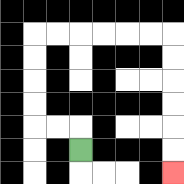{'start': '[3, 6]', 'end': '[7, 7]', 'path_directions': 'U,L,L,U,U,U,U,R,R,R,R,R,R,D,D,D,D,D,D', 'path_coordinates': '[[3, 6], [3, 5], [2, 5], [1, 5], [1, 4], [1, 3], [1, 2], [1, 1], [2, 1], [3, 1], [4, 1], [5, 1], [6, 1], [7, 1], [7, 2], [7, 3], [7, 4], [7, 5], [7, 6], [7, 7]]'}